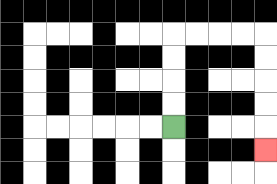{'start': '[7, 5]', 'end': '[11, 6]', 'path_directions': 'U,U,U,U,R,R,R,R,D,D,D,D,D', 'path_coordinates': '[[7, 5], [7, 4], [7, 3], [7, 2], [7, 1], [8, 1], [9, 1], [10, 1], [11, 1], [11, 2], [11, 3], [11, 4], [11, 5], [11, 6]]'}